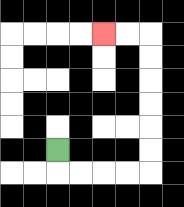{'start': '[2, 6]', 'end': '[4, 1]', 'path_directions': 'D,R,R,R,R,U,U,U,U,U,U,L,L', 'path_coordinates': '[[2, 6], [2, 7], [3, 7], [4, 7], [5, 7], [6, 7], [6, 6], [6, 5], [6, 4], [6, 3], [6, 2], [6, 1], [5, 1], [4, 1]]'}